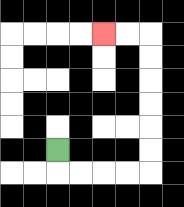{'start': '[2, 6]', 'end': '[4, 1]', 'path_directions': 'D,R,R,R,R,U,U,U,U,U,U,L,L', 'path_coordinates': '[[2, 6], [2, 7], [3, 7], [4, 7], [5, 7], [6, 7], [6, 6], [6, 5], [6, 4], [6, 3], [6, 2], [6, 1], [5, 1], [4, 1]]'}